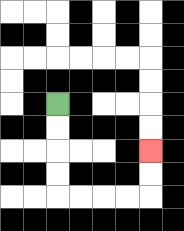{'start': '[2, 4]', 'end': '[6, 6]', 'path_directions': 'D,D,D,D,R,R,R,R,U,U', 'path_coordinates': '[[2, 4], [2, 5], [2, 6], [2, 7], [2, 8], [3, 8], [4, 8], [5, 8], [6, 8], [6, 7], [6, 6]]'}